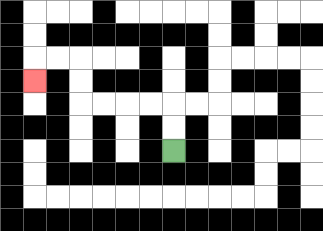{'start': '[7, 6]', 'end': '[1, 3]', 'path_directions': 'U,U,L,L,L,L,U,U,L,L,D', 'path_coordinates': '[[7, 6], [7, 5], [7, 4], [6, 4], [5, 4], [4, 4], [3, 4], [3, 3], [3, 2], [2, 2], [1, 2], [1, 3]]'}